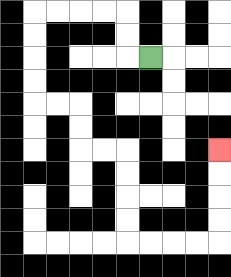{'start': '[6, 2]', 'end': '[9, 6]', 'path_directions': 'L,U,U,L,L,L,L,D,D,D,D,R,R,D,D,R,R,D,D,D,D,R,R,R,R,U,U,U,U', 'path_coordinates': '[[6, 2], [5, 2], [5, 1], [5, 0], [4, 0], [3, 0], [2, 0], [1, 0], [1, 1], [1, 2], [1, 3], [1, 4], [2, 4], [3, 4], [3, 5], [3, 6], [4, 6], [5, 6], [5, 7], [5, 8], [5, 9], [5, 10], [6, 10], [7, 10], [8, 10], [9, 10], [9, 9], [9, 8], [9, 7], [9, 6]]'}